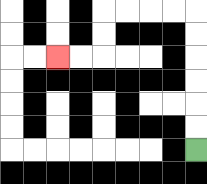{'start': '[8, 6]', 'end': '[2, 2]', 'path_directions': 'U,U,U,U,U,U,L,L,L,L,D,D,L,L', 'path_coordinates': '[[8, 6], [8, 5], [8, 4], [8, 3], [8, 2], [8, 1], [8, 0], [7, 0], [6, 0], [5, 0], [4, 0], [4, 1], [4, 2], [3, 2], [2, 2]]'}